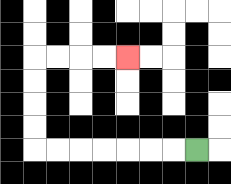{'start': '[8, 6]', 'end': '[5, 2]', 'path_directions': 'L,L,L,L,L,L,L,U,U,U,U,R,R,R,R', 'path_coordinates': '[[8, 6], [7, 6], [6, 6], [5, 6], [4, 6], [3, 6], [2, 6], [1, 6], [1, 5], [1, 4], [1, 3], [1, 2], [2, 2], [3, 2], [4, 2], [5, 2]]'}